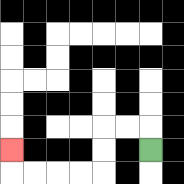{'start': '[6, 6]', 'end': '[0, 6]', 'path_directions': 'U,L,L,D,D,L,L,L,L,U', 'path_coordinates': '[[6, 6], [6, 5], [5, 5], [4, 5], [4, 6], [4, 7], [3, 7], [2, 7], [1, 7], [0, 7], [0, 6]]'}